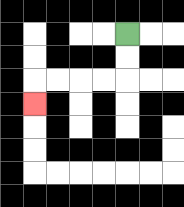{'start': '[5, 1]', 'end': '[1, 4]', 'path_directions': 'D,D,L,L,L,L,D', 'path_coordinates': '[[5, 1], [5, 2], [5, 3], [4, 3], [3, 3], [2, 3], [1, 3], [1, 4]]'}